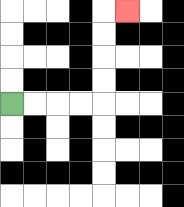{'start': '[0, 4]', 'end': '[5, 0]', 'path_directions': 'R,R,R,R,U,U,U,U,R', 'path_coordinates': '[[0, 4], [1, 4], [2, 4], [3, 4], [4, 4], [4, 3], [4, 2], [4, 1], [4, 0], [5, 0]]'}